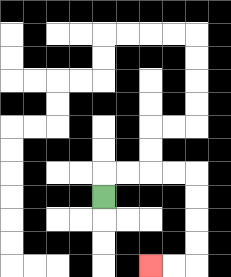{'start': '[4, 8]', 'end': '[6, 11]', 'path_directions': 'U,R,R,R,R,D,D,D,D,L,L', 'path_coordinates': '[[4, 8], [4, 7], [5, 7], [6, 7], [7, 7], [8, 7], [8, 8], [8, 9], [8, 10], [8, 11], [7, 11], [6, 11]]'}